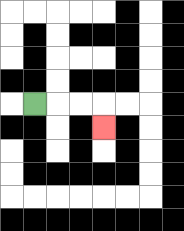{'start': '[1, 4]', 'end': '[4, 5]', 'path_directions': 'R,R,R,D', 'path_coordinates': '[[1, 4], [2, 4], [3, 4], [4, 4], [4, 5]]'}